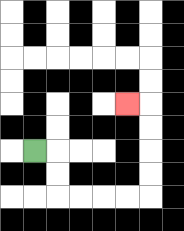{'start': '[1, 6]', 'end': '[5, 4]', 'path_directions': 'R,D,D,R,R,R,R,U,U,U,U,L', 'path_coordinates': '[[1, 6], [2, 6], [2, 7], [2, 8], [3, 8], [4, 8], [5, 8], [6, 8], [6, 7], [6, 6], [6, 5], [6, 4], [5, 4]]'}